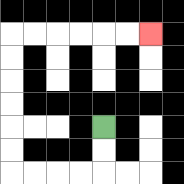{'start': '[4, 5]', 'end': '[6, 1]', 'path_directions': 'D,D,L,L,L,L,U,U,U,U,U,U,R,R,R,R,R,R', 'path_coordinates': '[[4, 5], [4, 6], [4, 7], [3, 7], [2, 7], [1, 7], [0, 7], [0, 6], [0, 5], [0, 4], [0, 3], [0, 2], [0, 1], [1, 1], [2, 1], [3, 1], [4, 1], [5, 1], [6, 1]]'}